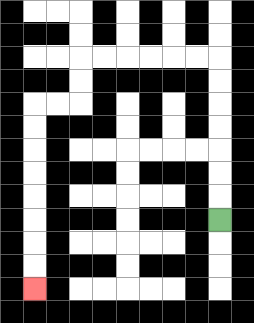{'start': '[9, 9]', 'end': '[1, 12]', 'path_directions': 'U,U,U,U,U,U,U,L,L,L,L,L,L,D,D,L,L,D,D,D,D,D,D,D,D', 'path_coordinates': '[[9, 9], [9, 8], [9, 7], [9, 6], [9, 5], [9, 4], [9, 3], [9, 2], [8, 2], [7, 2], [6, 2], [5, 2], [4, 2], [3, 2], [3, 3], [3, 4], [2, 4], [1, 4], [1, 5], [1, 6], [1, 7], [1, 8], [1, 9], [1, 10], [1, 11], [1, 12]]'}